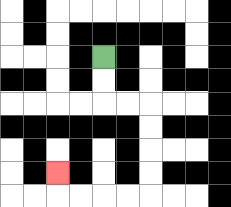{'start': '[4, 2]', 'end': '[2, 7]', 'path_directions': 'D,D,R,R,D,D,D,D,L,L,L,L,U', 'path_coordinates': '[[4, 2], [4, 3], [4, 4], [5, 4], [6, 4], [6, 5], [6, 6], [6, 7], [6, 8], [5, 8], [4, 8], [3, 8], [2, 8], [2, 7]]'}